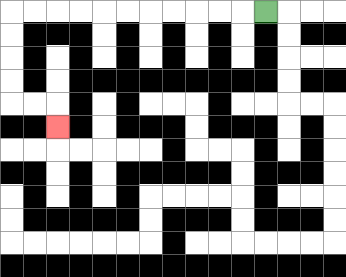{'start': '[11, 0]', 'end': '[2, 5]', 'path_directions': 'L,L,L,L,L,L,L,L,L,L,L,D,D,D,D,R,R,D', 'path_coordinates': '[[11, 0], [10, 0], [9, 0], [8, 0], [7, 0], [6, 0], [5, 0], [4, 0], [3, 0], [2, 0], [1, 0], [0, 0], [0, 1], [0, 2], [0, 3], [0, 4], [1, 4], [2, 4], [2, 5]]'}